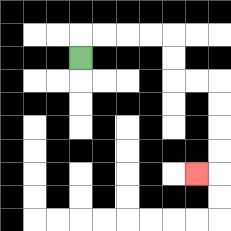{'start': '[3, 2]', 'end': '[8, 7]', 'path_directions': 'U,R,R,R,R,D,D,R,R,D,D,D,D,L', 'path_coordinates': '[[3, 2], [3, 1], [4, 1], [5, 1], [6, 1], [7, 1], [7, 2], [7, 3], [8, 3], [9, 3], [9, 4], [9, 5], [9, 6], [9, 7], [8, 7]]'}